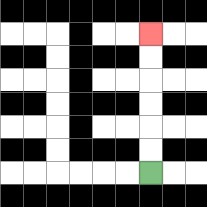{'start': '[6, 7]', 'end': '[6, 1]', 'path_directions': 'U,U,U,U,U,U', 'path_coordinates': '[[6, 7], [6, 6], [6, 5], [6, 4], [6, 3], [6, 2], [6, 1]]'}